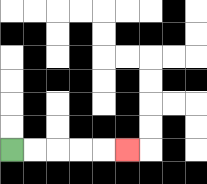{'start': '[0, 6]', 'end': '[5, 6]', 'path_directions': 'R,R,R,R,R', 'path_coordinates': '[[0, 6], [1, 6], [2, 6], [3, 6], [4, 6], [5, 6]]'}